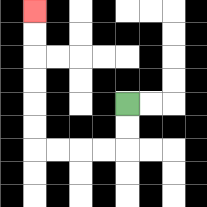{'start': '[5, 4]', 'end': '[1, 0]', 'path_directions': 'D,D,L,L,L,L,U,U,U,U,U,U', 'path_coordinates': '[[5, 4], [5, 5], [5, 6], [4, 6], [3, 6], [2, 6], [1, 6], [1, 5], [1, 4], [1, 3], [1, 2], [1, 1], [1, 0]]'}